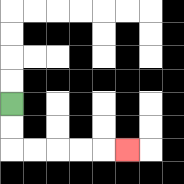{'start': '[0, 4]', 'end': '[5, 6]', 'path_directions': 'D,D,R,R,R,R,R', 'path_coordinates': '[[0, 4], [0, 5], [0, 6], [1, 6], [2, 6], [3, 6], [4, 6], [5, 6]]'}